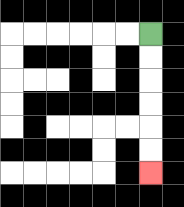{'start': '[6, 1]', 'end': '[6, 7]', 'path_directions': 'D,D,D,D,D,D', 'path_coordinates': '[[6, 1], [6, 2], [6, 3], [6, 4], [6, 5], [6, 6], [6, 7]]'}